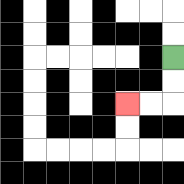{'start': '[7, 2]', 'end': '[5, 4]', 'path_directions': 'D,D,L,L', 'path_coordinates': '[[7, 2], [7, 3], [7, 4], [6, 4], [5, 4]]'}